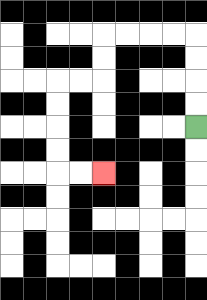{'start': '[8, 5]', 'end': '[4, 7]', 'path_directions': 'U,U,U,U,L,L,L,L,D,D,L,L,D,D,D,D,R,R', 'path_coordinates': '[[8, 5], [8, 4], [8, 3], [8, 2], [8, 1], [7, 1], [6, 1], [5, 1], [4, 1], [4, 2], [4, 3], [3, 3], [2, 3], [2, 4], [2, 5], [2, 6], [2, 7], [3, 7], [4, 7]]'}